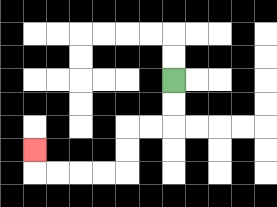{'start': '[7, 3]', 'end': '[1, 6]', 'path_directions': 'D,D,L,L,D,D,L,L,L,L,U', 'path_coordinates': '[[7, 3], [7, 4], [7, 5], [6, 5], [5, 5], [5, 6], [5, 7], [4, 7], [3, 7], [2, 7], [1, 7], [1, 6]]'}